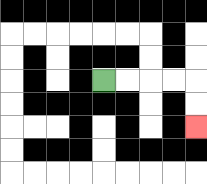{'start': '[4, 3]', 'end': '[8, 5]', 'path_directions': 'R,R,R,R,D,D', 'path_coordinates': '[[4, 3], [5, 3], [6, 3], [7, 3], [8, 3], [8, 4], [8, 5]]'}